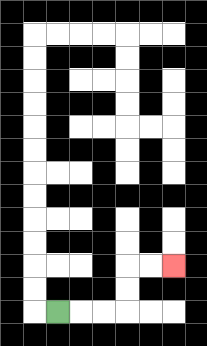{'start': '[2, 13]', 'end': '[7, 11]', 'path_directions': 'R,R,R,U,U,R,R', 'path_coordinates': '[[2, 13], [3, 13], [4, 13], [5, 13], [5, 12], [5, 11], [6, 11], [7, 11]]'}